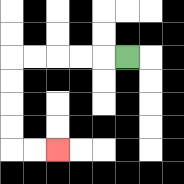{'start': '[5, 2]', 'end': '[2, 6]', 'path_directions': 'L,L,L,L,L,D,D,D,D,R,R', 'path_coordinates': '[[5, 2], [4, 2], [3, 2], [2, 2], [1, 2], [0, 2], [0, 3], [0, 4], [0, 5], [0, 6], [1, 6], [2, 6]]'}